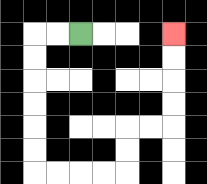{'start': '[3, 1]', 'end': '[7, 1]', 'path_directions': 'L,L,D,D,D,D,D,D,R,R,R,R,U,U,R,R,U,U,U,U', 'path_coordinates': '[[3, 1], [2, 1], [1, 1], [1, 2], [1, 3], [1, 4], [1, 5], [1, 6], [1, 7], [2, 7], [3, 7], [4, 7], [5, 7], [5, 6], [5, 5], [6, 5], [7, 5], [7, 4], [7, 3], [7, 2], [7, 1]]'}